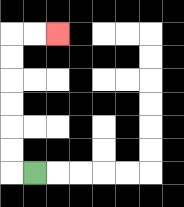{'start': '[1, 7]', 'end': '[2, 1]', 'path_directions': 'L,U,U,U,U,U,U,R,R', 'path_coordinates': '[[1, 7], [0, 7], [0, 6], [0, 5], [0, 4], [0, 3], [0, 2], [0, 1], [1, 1], [2, 1]]'}